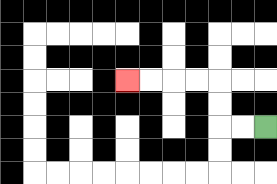{'start': '[11, 5]', 'end': '[5, 3]', 'path_directions': 'L,L,U,U,L,L,L,L', 'path_coordinates': '[[11, 5], [10, 5], [9, 5], [9, 4], [9, 3], [8, 3], [7, 3], [6, 3], [5, 3]]'}